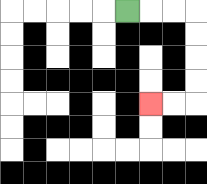{'start': '[5, 0]', 'end': '[6, 4]', 'path_directions': 'R,R,R,D,D,D,D,L,L', 'path_coordinates': '[[5, 0], [6, 0], [7, 0], [8, 0], [8, 1], [8, 2], [8, 3], [8, 4], [7, 4], [6, 4]]'}